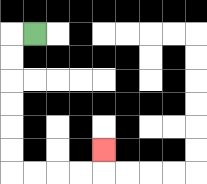{'start': '[1, 1]', 'end': '[4, 6]', 'path_directions': 'L,D,D,D,D,D,D,R,R,R,R,U', 'path_coordinates': '[[1, 1], [0, 1], [0, 2], [0, 3], [0, 4], [0, 5], [0, 6], [0, 7], [1, 7], [2, 7], [3, 7], [4, 7], [4, 6]]'}